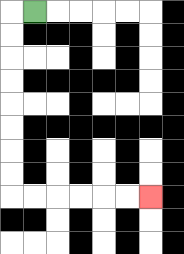{'start': '[1, 0]', 'end': '[6, 8]', 'path_directions': 'L,D,D,D,D,D,D,D,D,R,R,R,R,R,R', 'path_coordinates': '[[1, 0], [0, 0], [0, 1], [0, 2], [0, 3], [0, 4], [0, 5], [0, 6], [0, 7], [0, 8], [1, 8], [2, 8], [3, 8], [4, 8], [5, 8], [6, 8]]'}